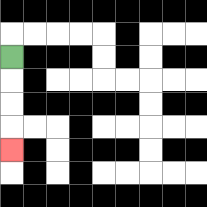{'start': '[0, 2]', 'end': '[0, 6]', 'path_directions': 'D,D,D,D', 'path_coordinates': '[[0, 2], [0, 3], [0, 4], [0, 5], [0, 6]]'}